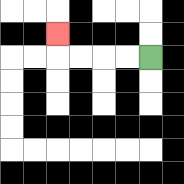{'start': '[6, 2]', 'end': '[2, 1]', 'path_directions': 'L,L,L,L,U', 'path_coordinates': '[[6, 2], [5, 2], [4, 2], [3, 2], [2, 2], [2, 1]]'}